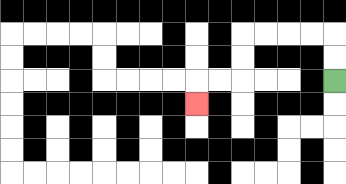{'start': '[14, 3]', 'end': '[8, 4]', 'path_directions': 'U,U,L,L,L,L,D,D,L,L,D', 'path_coordinates': '[[14, 3], [14, 2], [14, 1], [13, 1], [12, 1], [11, 1], [10, 1], [10, 2], [10, 3], [9, 3], [8, 3], [8, 4]]'}